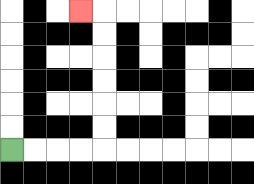{'start': '[0, 6]', 'end': '[3, 0]', 'path_directions': 'R,R,R,R,U,U,U,U,U,U,L', 'path_coordinates': '[[0, 6], [1, 6], [2, 6], [3, 6], [4, 6], [4, 5], [4, 4], [4, 3], [4, 2], [4, 1], [4, 0], [3, 0]]'}